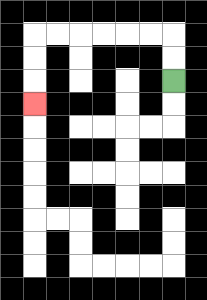{'start': '[7, 3]', 'end': '[1, 4]', 'path_directions': 'U,U,L,L,L,L,L,L,D,D,D', 'path_coordinates': '[[7, 3], [7, 2], [7, 1], [6, 1], [5, 1], [4, 1], [3, 1], [2, 1], [1, 1], [1, 2], [1, 3], [1, 4]]'}